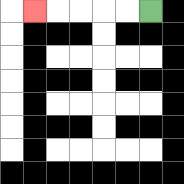{'start': '[6, 0]', 'end': '[1, 0]', 'path_directions': 'L,L,L,L,L', 'path_coordinates': '[[6, 0], [5, 0], [4, 0], [3, 0], [2, 0], [1, 0]]'}